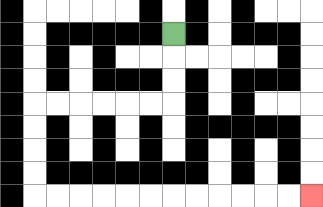{'start': '[7, 1]', 'end': '[13, 8]', 'path_directions': 'D,D,D,L,L,L,L,L,L,D,D,D,D,R,R,R,R,R,R,R,R,R,R,R,R', 'path_coordinates': '[[7, 1], [7, 2], [7, 3], [7, 4], [6, 4], [5, 4], [4, 4], [3, 4], [2, 4], [1, 4], [1, 5], [1, 6], [1, 7], [1, 8], [2, 8], [3, 8], [4, 8], [5, 8], [6, 8], [7, 8], [8, 8], [9, 8], [10, 8], [11, 8], [12, 8], [13, 8]]'}